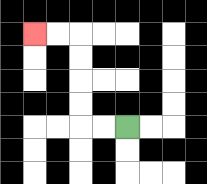{'start': '[5, 5]', 'end': '[1, 1]', 'path_directions': 'L,L,U,U,U,U,L,L', 'path_coordinates': '[[5, 5], [4, 5], [3, 5], [3, 4], [3, 3], [3, 2], [3, 1], [2, 1], [1, 1]]'}